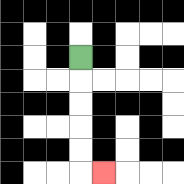{'start': '[3, 2]', 'end': '[4, 7]', 'path_directions': 'D,D,D,D,D,R', 'path_coordinates': '[[3, 2], [3, 3], [3, 4], [3, 5], [3, 6], [3, 7], [4, 7]]'}